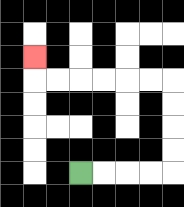{'start': '[3, 7]', 'end': '[1, 2]', 'path_directions': 'R,R,R,R,U,U,U,U,L,L,L,L,L,L,U', 'path_coordinates': '[[3, 7], [4, 7], [5, 7], [6, 7], [7, 7], [7, 6], [7, 5], [7, 4], [7, 3], [6, 3], [5, 3], [4, 3], [3, 3], [2, 3], [1, 3], [1, 2]]'}